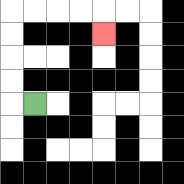{'start': '[1, 4]', 'end': '[4, 1]', 'path_directions': 'L,U,U,U,U,R,R,R,R,D', 'path_coordinates': '[[1, 4], [0, 4], [0, 3], [0, 2], [0, 1], [0, 0], [1, 0], [2, 0], [3, 0], [4, 0], [4, 1]]'}